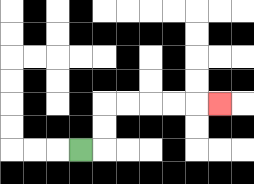{'start': '[3, 6]', 'end': '[9, 4]', 'path_directions': 'R,U,U,R,R,R,R,R', 'path_coordinates': '[[3, 6], [4, 6], [4, 5], [4, 4], [5, 4], [6, 4], [7, 4], [8, 4], [9, 4]]'}